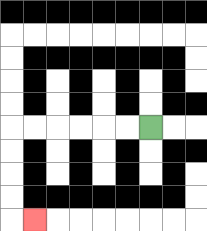{'start': '[6, 5]', 'end': '[1, 9]', 'path_directions': 'L,L,L,L,L,L,D,D,D,D,R', 'path_coordinates': '[[6, 5], [5, 5], [4, 5], [3, 5], [2, 5], [1, 5], [0, 5], [0, 6], [0, 7], [0, 8], [0, 9], [1, 9]]'}